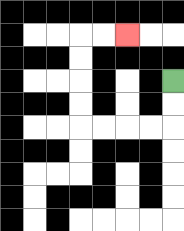{'start': '[7, 3]', 'end': '[5, 1]', 'path_directions': 'D,D,L,L,L,L,U,U,U,U,R,R', 'path_coordinates': '[[7, 3], [7, 4], [7, 5], [6, 5], [5, 5], [4, 5], [3, 5], [3, 4], [3, 3], [3, 2], [3, 1], [4, 1], [5, 1]]'}